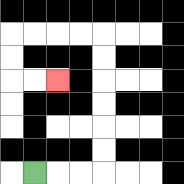{'start': '[1, 7]', 'end': '[2, 3]', 'path_directions': 'R,R,R,U,U,U,U,U,U,L,L,L,L,D,D,R,R', 'path_coordinates': '[[1, 7], [2, 7], [3, 7], [4, 7], [4, 6], [4, 5], [4, 4], [4, 3], [4, 2], [4, 1], [3, 1], [2, 1], [1, 1], [0, 1], [0, 2], [0, 3], [1, 3], [2, 3]]'}